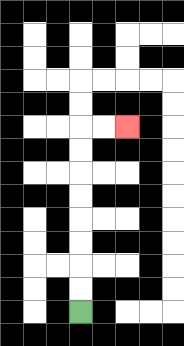{'start': '[3, 13]', 'end': '[5, 5]', 'path_directions': 'U,U,U,U,U,U,U,U,R,R', 'path_coordinates': '[[3, 13], [3, 12], [3, 11], [3, 10], [3, 9], [3, 8], [3, 7], [3, 6], [3, 5], [4, 5], [5, 5]]'}